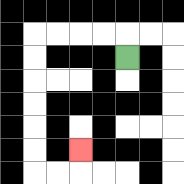{'start': '[5, 2]', 'end': '[3, 6]', 'path_directions': 'U,L,L,L,L,D,D,D,D,D,D,R,R,U', 'path_coordinates': '[[5, 2], [5, 1], [4, 1], [3, 1], [2, 1], [1, 1], [1, 2], [1, 3], [1, 4], [1, 5], [1, 6], [1, 7], [2, 7], [3, 7], [3, 6]]'}